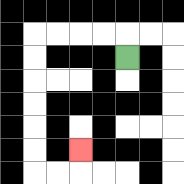{'start': '[5, 2]', 'end': '[3, 6]', 'path_directions': 'U,L,L,L,L,D,D,D,D,D,D,R,R,U', 'path_coordinates': '[[5, 2], [5, 1], [4, 1], [3, 1], [2, 1], [1, 1], [1, 2], [1, 3], [1, 4], [1, 5], [1, 6], [1, 7], [2, 7], [3, 7], [3, 6]]'}